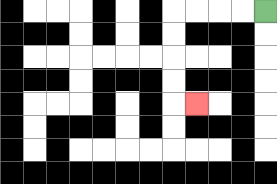{'start': '[11, 0]', 'end': '[8, 4]', 'path_directions': 'L,L,L,L,D,D,D,D,R', 'path_coordinates': '[[11, 0], [10, 0], [9, 0], [8, 0], [7, 0], [7, 1], [7, 2], [7, 3], [7, 4], [8, 4]]'}